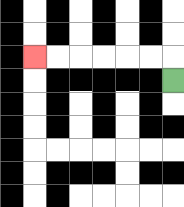{'start': '[7, 3]', 'end': '[1, 2]', 'path_directions': 'U,L,L,L,L,L,L', 'path_coordinates': '[[7, 3], [7, 2], [6, 2], [5, 2], [4, 2], [3, 2], [2, 2], [1, 2]]'}